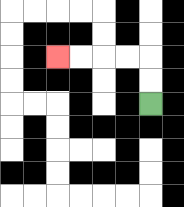{'start': '[6, 4]', 'end': '[2, 2]', 'path_directions': 'U,U,L,L,L,L', 'path_coordinates': '[[6, 4], [6, 3], [6, 2], [5, 2], [4, 2], [3, 2], [2, 2]]'}